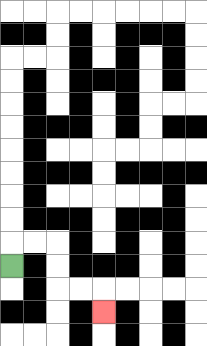{'start': '[0, 11]', 'end': '[4, 13]', 'path_directions': 'U,R,R,D,D,R,R,D', 'path_coordinates': '[[0, 11], [0, 10], [1, 10], [2, 10], [2, 11], [2, 12], [3, 12], [4, 12], [4, 13]]'}